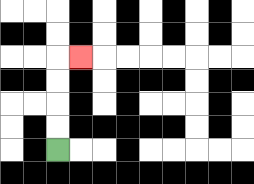{'start': '[2, 6]', 'end': '[3, 2]', 'path_directions': 'U,U,U,U,R', 'path_coordinates': '[[2, 6], [2, 5], [2, 4], [2, 3], [2, 2], [3, 2]]'}